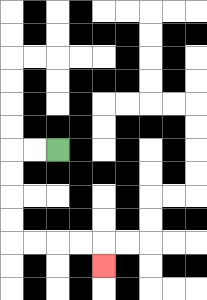{'start': '[2, 6]', 'end': '[4, 11]', 'path_directions': 'L,L,D,D,D,D,R,R,R,R,D', 'path_coordinates': '[[2, 6], [1, 6], [0, 6], [0, 7], [0, 8], [0, 9], [0, 10], [1, 10], [2, 10], [3, 10], [4, 10], [4, 11]]'}